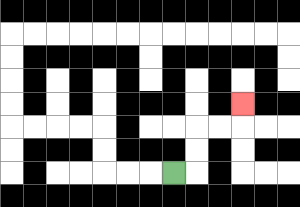{'start': '[7, 7]', 'end': '[10, 4]', 'path_directions': 'R,U,U,R,R,U', 'path_coordinates': '[[7, 7], [8, 7], [8, 6], [8, 5], [9, 5], [10, 5], [10, 4]]'}